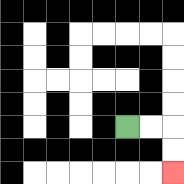{'start': '[5, 5]', 'end': '[7, 7]', 'path_directions': 'R,R,D,D', 'path_coordinates': '[[5, 5], [6, 5], [7, 5], [7, 6], [7, 7]]'}